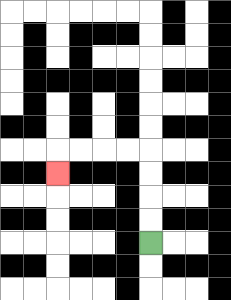{'start': '[6, 10]', 'end': '[2, 7]', 'path_directions': 'U,U,U,U,L,L,L,L,D', 'path_coordinates': '[[6, 10], [6, 9], [6, 8], [6, 7], [6, 6], [5, 6], [4, 6], [3, 6], [2, 6], [2, 7]]'}